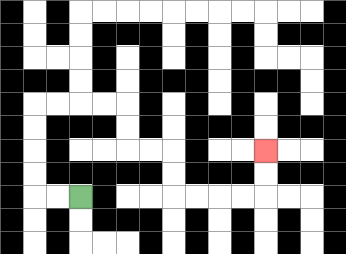{'start': '[3, 8]', 'end': '[11, 6]', 'path_directions': 'L,L,U,U,U,U,R,R,R,R,D,D,R,R,D,D,R,R,R,R,U,U', 'path_coordinates': '[[3, 8], [2, 8], [1, 8], [1, 7], [1, 6], [1, 5], [1, 4], [2, 4], [3, 4], [4, 4], [5, 4], [5, 5], [5, 6], [6, 6], [7, 6], [7, 7], [7, 8], [8, 8], [9, 8], [10, 8], [11, 8], [11, 7], [11, 6]]'}